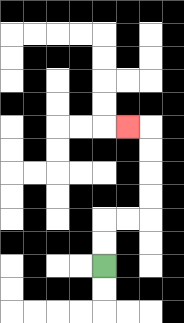{'start': '[4, 11]', 'end': '[5, 5]', 'path_directions': 'U,U,R,R,U,U,U,U,L', 'path_coordinates': '[[4, 11], [4, 10], [4, 9], [5, 9], [6, 9], [6, 8], [6, 7], [6, 6], [6, 5], [5, 5]]'}